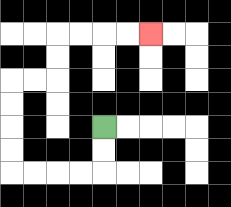{'start': '[4, 5]', 'end': '[6, 1]', 'path_directions': 'D,D,L,L,L,L,U,U,U,U,R,R,U,U,R,R,R,R', 'path_coordinates': '[[4, 5], [4, 6], [4, 7], [3, 7], [2, 7], [1, 7], [0, 7], [0, 6], [0, 5], [0, 4], [0, 3], [1, 3], [2, 3], [2, 2], [2, 1], [3, 1], [4, 1], [5, 1], [6, 1]]'}